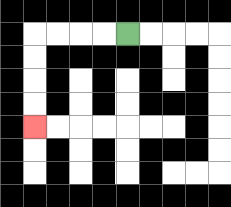{'start': '[5, 1]', 'end': '[1, 5]', 'path_directions': 'L,L,L,L,D,D,D,D', 'path_coordinates': '[[5, 1], [4, 1], [3, 1], [2, 1], [1, 1], [1, 2], [1, 3], [1, 4], [1, 5]]'}